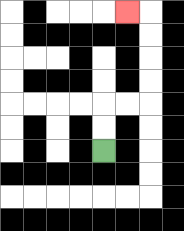{'start': '[4, 6]', 'end': '[5, 0]', 'path_directions': 'U,U,R,R,U,U,U,U,L', 'path_coordinates': '[[4, 6], [4, 5], [4, 4], [5, 4], [6, 4], [6, 3], [6, 2], [6, 1], [6, 0], [5, 0]]'}